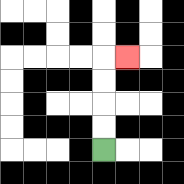{'start': '[4, 6]', 'end': '[5, 2]', 'path_directions': 'U,U,U,U,R', 'path_coordinates': '[[4, 6], [4, 5], [4, 4], [4, 3], [4, 2], [5, 2]]'}